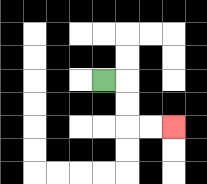{'start': '[4, 3]', 'end': '[7, 5]', 'path_directions': 'R,D,D,R,R', 'path_coordinates': '[[4, 3], [5, 3], [5, 4], [5, 5], [6, 5], [7, 5]]'}